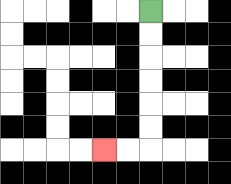{'start': '[6, 0]', 'end': '[4, 6]', 'path_directions': 'D,D,D,D,D,D,L,L', 'path_coordinates': '[[6, 0], [6, 1], [6, 2], [6, 3], [6, 4], [6, 5], [6, 6], [5, 6], [4, 6]]'}